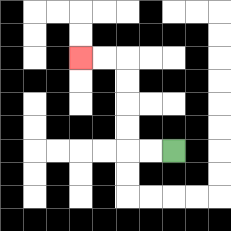{'start': '[7, 6]', 'end': '[3, 2]', 'path_directions': 'L,L,U,U,U,U,L,L', 'path_coordinates': '[[7, 6], [6, 6], [5, 6], [5, 5], [5, 4], [5, 3], [5, 2], [4, 2], [3, 2]]'}